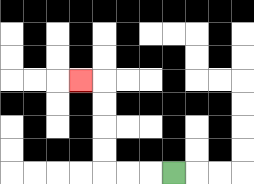{'start': '[7, 7]', 'end': '[3, 3]', 'path_directions': 'L,L,L,U,U,U,U,L', 'path_coordinates': '[[7, 7], [6, 7], [5, 7], [4, 7], [4, 6], [4, 5], [4, 4], [4, 3], [3, 3]]'}